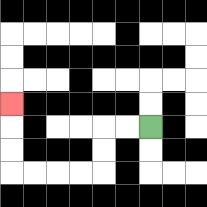{'start': '[6, 5]', 'end': '[0, 4]', 'path_directions': 'L,L,D,D,L,L,L,L,U,U,U', 'path_coordinates': '[[6, 5], [5, 5], [4, 5], [4, 6], [4, 7], [3, 7], [2, 7], [1, 7], [0, 7], [0, 6], [0, 5], [0, 4]]'}